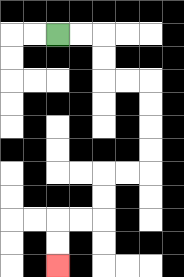{'start': '[2, 1]', 'end': '[2, 11]', 'path_directions': 'R,R,D,D,R,R,D,D,D,D,L,L,D,D,L,L,D,D', 'path_coordinates': '[[2, 1], [3, 1], [4, 1], [4, 2], [4, 3], [5, 3], [6, 3], [6, 4], [6, 5], [6, 6], [6, 7], [5, 7], [4, 7], [4, 8], [4, 9], [3, 9], [2, 9], [2, 10], [2, 11]]'}